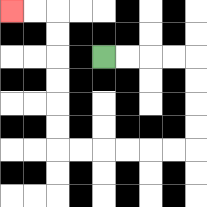{'start': '[4, 2]', 'end': '[0, 0]', 'path_directions': 'R,R,R,R,D,D,D,D,L,L,L,L,L,L,U,U,U,U,U,U,L,L', 'path_coordinates': '[[4, 2], [5, 2], [6, 2], [7, 2], [8, 2], [8, 3], [8, 4], [8, 5], [8, 6], [7, 6], [6, 6], [5, 6], [4, 6], [3, 6], [2, 6], [2, 5], [2, 4], [2, 3], [2, 2], [2, 1], [2, 0], [1, 0], [0, 0]]'}